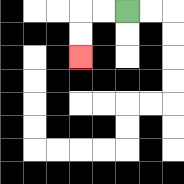{'start': '[5, 0]', 'end': '[3, 2]', 'path_directions': 'L,L,D,D', 'path_coordinates': '[[5, 0], [4, 0], [3, 0], [3, 1], [3, 2]]'}